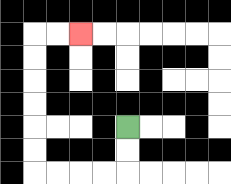{'start': '[5, 5]', 'end': '[3, 1]', 'path_directions': 'D,D,L,L,L,L,U,U,U,U,U,U,R,R', 'path_coordinates': '[[5, 5], [5, 6], [5, 7], [4, 7], [3, 7], [2, 7], [1, 7], [1, 6], [1, 5], [1, 4], [1, 3], [1, 2], [1, 1], [2, 1], [3, 1]]'}